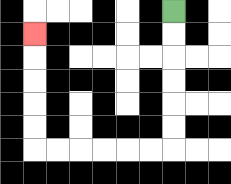{'start': '[7, 0]', 'end': '[1, 1]', 'path_directions': 'D,D,D,D,D,D,L,L,L,L,L,L,U,U,U,U,U', 'path_coordinates': '[[7, 0], [7, 1], [7, 2], [7, 3], [7, 4], [7, 5], [7, 6], [6, 6], [5, 6], [4, 6], [3, 6], [2, 6], [1, 6], [1, 5], [1, 4], [1, 3], [1, 2], [1, 1]]'}